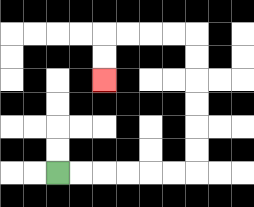{'start': '[2, 7]', 'end': '[4, 3]', 'path_directions': 'R,R,R,R,R,R,U,U,U,U,U,U,L,L,L,L,D,D', 'path_coordinates': '[[2, 7], [3, 7], [4, 7], [5, 7], [6, 7], [7, 7], [8, 7], [8, 6], [8, 5], [8, 4], [8, 3], [8, 2], [8, 1], [7, 1], [6, 1], [5, 1], [4, 1], [4, 2], [4, 3]]'}